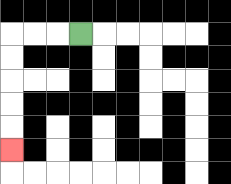{'start': '[3, 1]', 'end': '[0, 6]', 'path_directions': 'L,L,L,D,D,D,D,D', 'path_coordinates': '[[3, 1], [2, 1], [1, 1], [0, 1], [0, 2], [0, 3], [0, 4], [0, 5], [0, 6]]'}